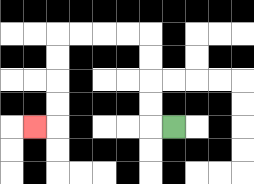{'start': '[7, 5]', 'end': '[1, 5]', 'path_directions': 'L,U,U,U,U,L,L,L,L,D,D,D,D,L', 'path_coordinates': '[[7, 5], [6, 5], [6, 4], [6, 3], [6, 2], [6, 1], [5, 1], [4, 1], [3, 1], [2, 1], [2, 2], [2, 3], [2, 4], [2, 5], [1, 5]]'}